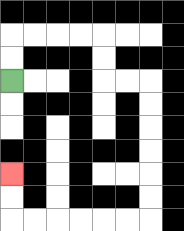{'start': '[0, 3]', 'end': '[0, 7]', 'path_directions': 'U,U,R,R,R,R,D,D,R,R,D,D,D,D,D,D,L,L,L,L,L,L,U,U', 'path_coordinates': '[[0, 3], [0, 2], [0, 1], [1, 1], [2, 1], [3, 1], [4, 1], [4, 2], [4, 3], [5, 3], [6, 3], [6, 4], [6, 5], [6, 6], [6, 7], [6, 8], [6, 9], [5, 9], [4, 9], [3, 9], [2, 9], [1, 9], [0, 9], [0, 8], [0, 7]]'}